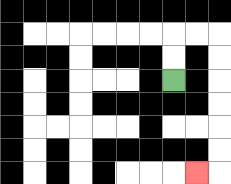{'start': '[7, 3]', 'end': '[8, 7]', 'path_directions': 'U,U,R,R,D,D,D,D,D,D,L', 'path_coordinates': '[[7, 3], [7, 2], [7, 1], [8, 1], [9, 1], [9, 2], [9, 3], [9, 4], [9, 5], [9, 6], [9, 7], [8, 7]]'}